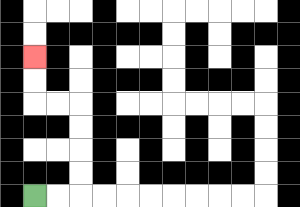{'start': '[1, 8]', 'end': '[1, 2]', 'path_directions': 'R,R,U,U,U,U,L,L,U,U', 'path_coordinates': '[[1, 8], [2, 8], [3, 8], [3, 7], [3, 6], [3, 5], [3, 4], [2, 4], [1, 4], [1, 3], [1, 2]]'}